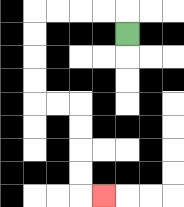{'start': '[5, 1]', 'end': '[4, 8]', 'path_directions': 'U,L,L,L,L,D,D,D,D,R,R,D,D,D,D,R', 'path_coordinates': '[[5, 1], [5, 0], [4, 0], [3, 0], [2, 0], [1, 0], [1, 1], [1, 2], [1, 3], [1, 4], [2, 4], [3, 4], [3, 5], [3, 6], [3, 7], [3, 8], [4, 8]]'}